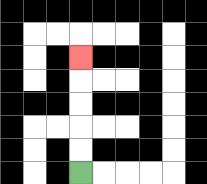{'start': '[3, 7]', 'end': '[3, 2]', 'path_directions': 'U,U,U,U,U', 'path_coordinates': '[[3, 7], [3, 6], [3, 5], [3, 4], [3, 3], [3, 2]]'}